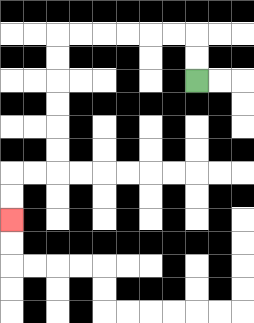{'start': '[8, 3]', 'end': '[0, 9]', 'path_directions': 'U,U,L,L,L,L,L,L,D,D,D,D,D,D,L,L,D,D', 'path_coordinates': '[[8, 3], [8, 2], [8, 1], [7, 1], [6, 1], [5, 1], [4, 1], [3, 1], [2, 1], [2, 2], [2, 3], [2, 4], [2, 5], [2, 6], [2, 7], [1, 7], [0, 7], [0, 8], [0, 9]]'}